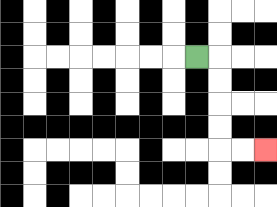{'start': '[8, 2]', 'end': '[11, 6]', 'path_directions': 'R,D,D,D,D,R,R', 'path_coordinates': '[[8, 2], [9, 2], [9, 3], [9, 4], [9, 5], [9, 6], [10, 6], [11, 6]]'}